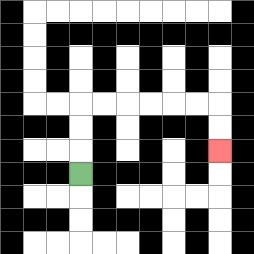{'start': '[3, 7]', 'end': '[9, 6]', 'path_directions': 'U,U,U,R,R,R,R,R,R,D,D', 'path_coordinates': '[[3, 7], [3, 6], [3, 5], [3, 4], [4, 4], [5, 4], [6, 4], [7, 4], [8, 4], [9, 4], [9, 5], [9, 6]]'}